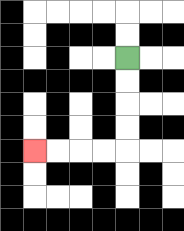{'start': '[5, 2]', 'end': '[1, 6]', 'path_directions': 'D,D,D,D,L,L,L,L', 'path_coordinates': '[[5, 2], [5, 3], [5, 4], [5, 5], [5, 6], [4, 6], [3, 6], [2, 6], [1, 6]]'}